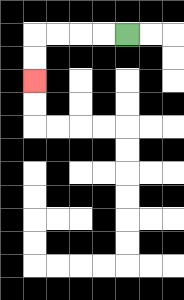{'start': '[5, 1]', 'end': '[1, 3]', 'path_directions': 'L,L,L,L,D,D', 'path_coordinates': '[[5, 1], [4, 1], [3, 1], [2, 1], [1, 1], [1, 2], [1, 3]]'}